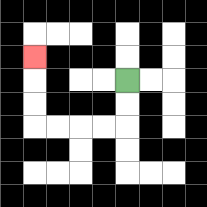{'start': '[5, 3]', 'end': '[1, 2]', 'path_directions': 'D,D,L,L,L,L,U,U,U', 'path_coordinates': '[[5, 3], [5, 4], [5, 5], [4, 5], [3, 5], [2, 5], [1, 5], [1, 4], [1, 3], [1, 2]]'}